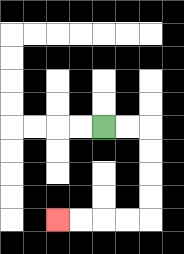{'start': '[4, 5]', 'end': '[2, 9]', 'path_directions': 'R,R,D,D,D,D,L,L,L,L', 'path_coordinates': '[[4, 5], [5, 5], [6, 5], [6, 6], [6, 7], [6, 8], [6, 9], [5, 9], [4, 9], [3, 9], [2, 9]]'}